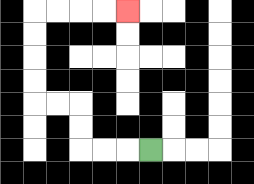{'start': '[6, 6]', 'end': '[5, 0]', 'path_directions': 'L,L,L,U,U,L,L,U,U,U,U,R,R,R,R', 'path_coordinates': '[[6, 6], [5, 6], [4, 6], [3, 6], [3, 5], [3, 4], [2, 4], [1, 4], [1, 3], [1, 2], [1, 1], [1, 0], [2, 0], [3, 0], [4, 0], [5, 0]]'}